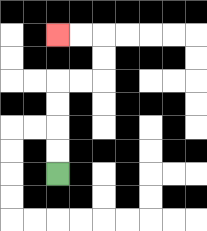{'start': '[2, 7]', 'end': '[2, 1]', 'path_directions': 'U,U,U,U,R,R,U,U,L,L', 'path_coordinates': '[[2, 7], [2, 6], [2, 5], [2, 4], [2, 3], [3, 3], [4, 3], [4, 2], [4, 1], [3, 1], [2, 1]]'}